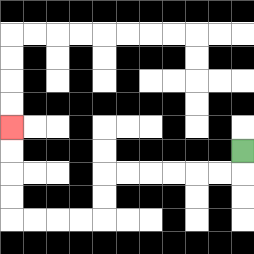{'start': '[10, 6]', 'end': '[0, 5]', 'path_directions': 'D,L,L,L,L,L,L,D,D,L,L,L,L,U,U,U,U', 'path_coordinates': '[[10, 6], [10, 7], [9, 7], [8, 7], [7, 7], [6, 7], [5, 7], [4, 7], [4, 8], [4, 9], [3, 9], [2, 9], [1, 9], [0, 9], [0, 8], [0, 7], [0, 6], [0, 5]]'}